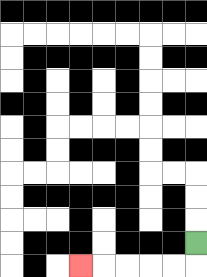{'start': '[8, 10]', 'end': '[3, 11]', 'path_directions': 'D,L,L,L,L,L', 'path_coordinates': '[[8, 10], [8, 11], [7, 11], [6, 11], [5, 11], [4, 11], [3, 11]]'}